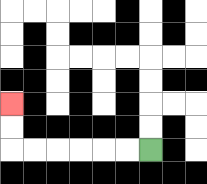{'start': '[6, 6]', 'end': '[0, 4]', 'path_directions': 'L,L,L,L,L,L,U,U', 'path_coordinates': '[[6, 6], [5, 6], [4, 6], [3, 6], [2, 6], [1, 6], [0, 6], [0, 5], [0, 4]]'}